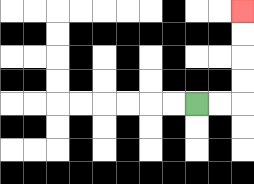{'start': '[8, 4]', 'end': '[10, 0]', 'path_directions': 'R,R,U,U,U,U', 'path_coordinates': '[[8, 4], [9, 4], [10, 4], [10, 3], [10, 2], [10, 1], [10, 0]]'}